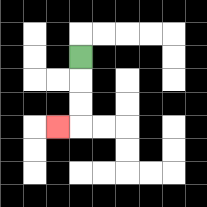{'start': '[3, 2]', 'end': '[2, 5]', 'path_directions': 'D,D,D,L', 'path_coordinates': '[[3, 2], [3, 3], [3, 4], [3, 5], [2, 5]]'}